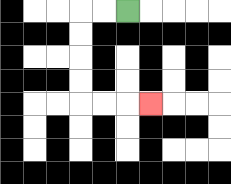{'start': '[5, 0]', 'end': '[6, 4]', 'path_directions': 'L,L,D,D,D,D,R,R,R', 'path_coordinates': '[[5, 0], [4, 0], [3, 0], [3, 1], [3, 2], [3, 3], [3, 4], [4, 4], [5, 4], [6, 4]]'}